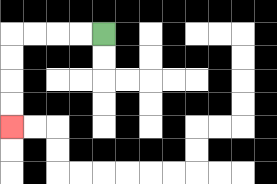{'start': '[4, 1]', 'end': '[0, 5]', 'path_directions': 'L,L,L,L,D,D,D,D', 'path_coordinates': '[[4, 1], [3, 1], [2, 1], [1, 1], [0, 1], [0, 2], [0, 3], [0, 4], [0, 5]]'}